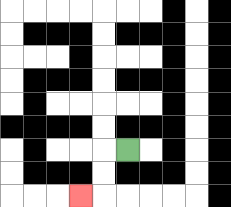{'start': '[5, 6]', 'end': '[3, 8]', 'path_directions': 'L,D,D,L', 'path_coordinates': '[[5, 6], [4, 6], [4, 7], [4, 8], [3, 8]]'}